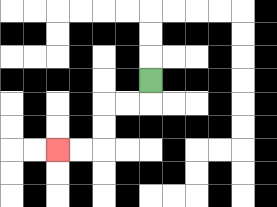{'start': '[6, 3]', 'end': '[2, 6]', 'path_directions': 'D,L,L,D,D,L,L', 'path_coordinates': '[[6, 3], [6, 4], [5, 4], [4, 4], [4, 5], [4, 6], [3, 6], [2, 6]]'}